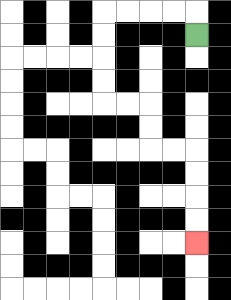{'start': '[8, 1]', 'end': '[8, 10]', 'path_directions': 'U,L,L,L,L,D,D,D,D,R,R,D,D,R,R,D,D,D,D', 'path_coordinates': '[[8, 1], [8, 0], [7, 0], [6, 0], [5, 0], [4, 0], [4, 1], [4, 2], [4, 3], [4, 4], [5, 4], [6, 4], [6, 5], [6, 6], [7, 6], [8, 6], [8, 7], [8, 8], [8, 9], [8, 10]]'}